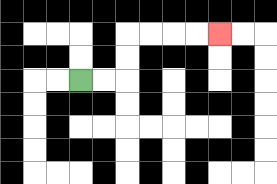{'start': '[3, 3]', 'end': '[9, 1]', 'path_directions': 'R,R,U,U,R,R,R,R', 'path_coordinates': '[[3, 3], [4, 3], [5, 3], [5, 2], [5, 1], [6, 1], [7, 1], [8, 1], [9, 1]]'}